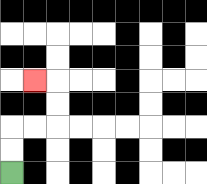{'start': '[0, 7]', 'end': '[1, 3]', 'path_directions': 'U,U,R,R,U,U,L', 'path_coordinates': '[[0, 7], [0, 6], [0, 5], [1, 5], [2, 5], [2, 4], [2, 3], [1, 3]]'}